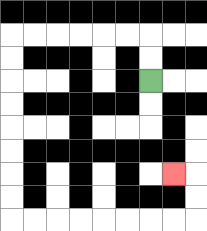{'start': '[6, 3]', 'end': '[7, 7]', 'path_directions': 'U,U,L,L,L,L,L,L,D,D,D,D,D,D,D,D,R,R,R,R,R,R,R,R,U,U,L', 'path_coordinates': '[[6, 3], [6, 2], [6, 1], [5, 1], [4, 1], [3, 1], [2, 1], [1, 1], [0, 1], [0, 2], [0, 3], [0, 4], [0, 5], [0, 6], [0, 7], [0, 8], [0, 9], [1, 9], [2, 9], [3, 9], [4, 9], [5, 9], [6, 9], [7, 9], [8, 9], [8, 8], [8, 7], [7, 7]]'}